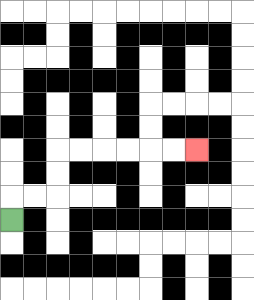{'start': '[0, 9]', 'end': '[8, 6]', 'path_directions': 'U,R,R,U,U,R,R,R,R,R,R', 'path_coordinates': '[[0, 9], [0, 8], [1, 8], [2, 8], [2, 7], [2, 6], [3, 6], [4, 6], [5, 6], [6, 6], [7, 6], [8, 6]]'}